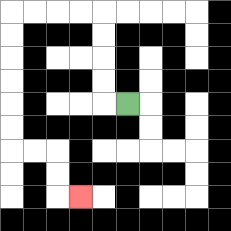{'start': '[5, 4]', 'end': '[3, 8]', 'path_directions': 'L,U,U,U,U,L,L,L,L,D,D,D,D,D,D,R,R,D,D,R', 'path_coordinates': '[[5, 4], [4, 4], [4, 3], [4, 2], [4, 1], [4, 0], [3, 0], [2, 0], [1, 0], [0, 0], [0, 1], [0, 2], [0, 3], [0, 4], [0, 5], [0, 6], [1, 6], [2, 6], [2, 7], [2, 8], [3, 8]]'}